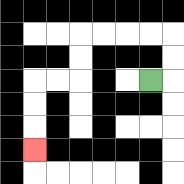{'start': '[6, 3]', 'end': '[1, 6]', 'path_directions': 'R,U,U,L,L,L,L,D,D,L,L,D,D,D', 'path_coordinates': '[[6, 3], [7, 3], [7, 2], [7, 1], [6, 1], [5, 1], [4, 1], [3, 1], [3, 2], [3, 3], [2, 3], [1, 3], [1, 4], [1, 5], [1, 6]]'}